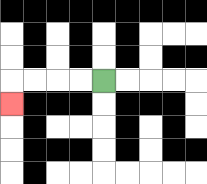{'start': '[4, 3]', 'end': '[0, 4]', 'path_directions': 'L,L,L,L,D', 'path_coordinates': '[[4, 3], [3, 3], [2, 3], [1, 3], [0, 3], [0, 4]]'}